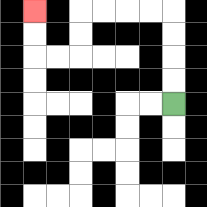{'start': '[7, 4]', 'end': '[1, 0]', 'path_directions': 'U,U,U,U,L,L,L,L,D,D,L,L,U,U', 'path_coordinates': '[[7, 4], [7, 3], [7, 2], [7, 1], [7, 0], [6, 0], [5, 0], [4, 0], [3, 0], [3, 1], [3, 2], [2, 2], [1, 2], [1, 1], [1, 0]]'}